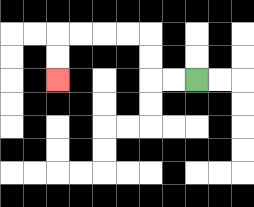{'start': '[8, 3]', 'end': '[2, 3]', 'path_directions': 'L,L,U,U,L,L,L,L,D,D', 'path_coordinates': '[[8, 3], [7, 3], [6, 3], [6, 2], [6, 1], [5, 1], [4, 1], [3, 1], [2, 1], [2, 2], [2, 3]]'}